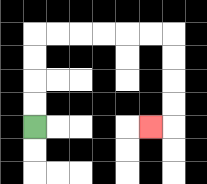{'start': '[1, 5]', 'end': '[6, 5]', 'path_directions': 'U,U,U,U,R,R,R,R,R,R,D,D,D,D,L', 'path_coordinates': '[[1, 5], [1, 4], [1, 3], [1, 2], [1, 1], [2, 1], [3, 1], [4, 1], [5, 1], [6, 1], [7, 1], [7, 2], [7, 3], [7, 4], [7, 5], [6, 5]]'}